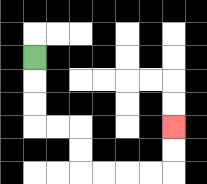{'start': '[1, 2]', 'end': '[7, 5]', 'path_directions': 'D,D,D,R,R,D,D,R,R,R,R,U,U', 'path_coordinates': '[[1, 2], [1, 3], [1, 4], [1, 5], [2, 5], [3, 5], [3, 6], [3, 7], [4, 7], [5, 7], [6, 7], [7, 7], [7, 6], [7, 5]]'}